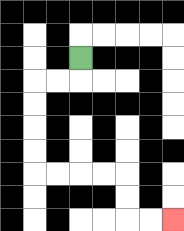{'start': '[3, 2]', 'end': '[7, 9]', 'path_directions': 'D,L,L,D,D,D,D,R,R,R,R,D,D,R,R', 'path_coordinates': '[[3, 2], [3, 3], [2, 3], [1, 3], [1, 4], [1, 5], [1, 6], [1, 7], [2, 7], [3, 7], [4, 7], [5, 7], [5, 8], [5, 9], [6, 9], [7, 9]]'}